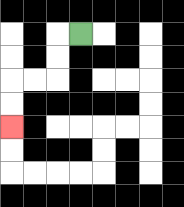{'start': '[3, 1]', 'end': '[0, 5]', 'path_directions': 'L,D,D,L,L,D,D', 'path_coordinates': '[[3, 1], [2, 1], [2, 2], [2, 3], [1, 3], [0, 3], [0, 4], [0, 5]]'}